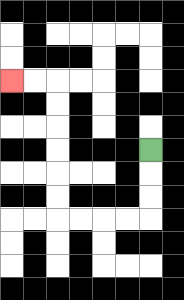{'start': '[6, 6]', 'end': '[0, 3]', 'path_directions': 'D,D,D,L,L,L,L,U,U,U,U,U,U,L,L', 'path_coordinates': '[[6, 6], [6, 7], [6, 8], [6, 9], [5, 9], [4, 9], [3, 9], [2, 9], [2, 8], [2, 7], [2, 6], [2, 5], [2, 4], [2, 3], [1, 3], [0, 3]]'}